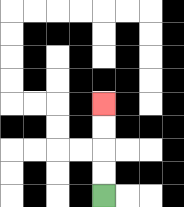{'start': '[4, 8]', 'end': '[4, 4]', 'path_directions': 'U,U,U,U', 'path_coordinates': '[[4, 8], [4, 7], [4, 6], [4, 5], [4, 4]]'}